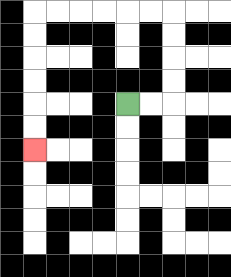{'start': '[5, 4]', 'end': '[1, 6]', 'path_directions': 'R,R,U,U,U,U,L,L,L,L,L,L,D,D,D,D,D,D', 'path_coordinates': '[[5, 4], [6, 4], [7, 4], [7, 3], [7, 2], [7, 1], [7, 0], [6, 0], [5, 0], [4, 0], [3, 0], [2, 0], [1, 0], [1, 1], [1, 2], [1, 3], [1, 4], [1, 5], [1, 6]]'}